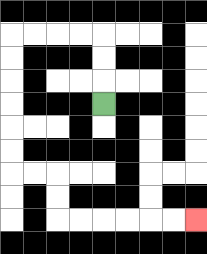{'start': '[4, 4]', 'end': '[8, 9]', 'path_directions': 'U,U,U,L,L,L,L,D,D,D,D,D,D,R,R,D,D,R,R,R,R,R,R', 'path_coordinates': '[[4, 4], [4, 3], [4, 2], [4, 1], [3, 1], [2, 1], [1, 1], [0, 1], [0, 2], [0, 3], [0, 4], [0, 5], [0, 6], [0, 7], [1, 7], [2, 7], [2, 8], [2, 9], [3, 9], [4, 9], [5, 9], [6, 9], [7, 9], [8, 9]]'}